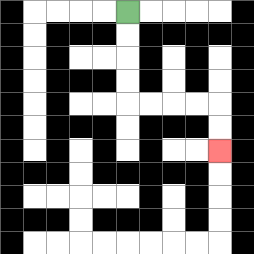{'start': '[5, 0]', 'end': '[9, 6]', 'path_directions': 'D,D,D,D,R,R,R,R,D,D', 'path_coordinates': '[[5, 0], [5, 1], [5, 2], [5, 3], [5, 4], [6, 4], [7, 4], [8, 4], [9, 4], [9, 5], [9, 6]]'}